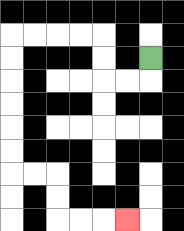{'start': '[6, 2]', 'end': '[5, 9]', 'path_directions': 'D,L,L,U,U,L,L,L,L,D,D,D,D,D,D,R,R,D,D,R,R,R', 'path_coordinates': '[[6, 2], [6, 3], [5, 3], [4, 3], [4, 2], [4, 1], [3, 1], [2, 1], [1, 1], [0, 1], [0, 2], [0, 3], [0, 4], [0, 5], [0, 6], [0, 7], [1, 7], [2, 7], [2, 8], [2, 9], [3, 9], [4, 9], [5, 9]]'}